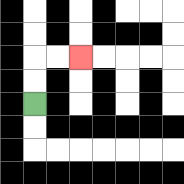{'start': '[1, 4]', 'end': '[3, 2]', 'path_directions': 'U,U,R,R', 'path_coordinates': '[[1, 4], [1, 3], [1, 2], [2, 2], [3, 2]]'}